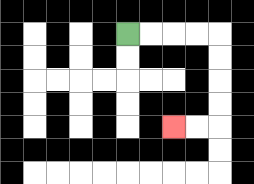{'start': '[5, 1]', 'end': '[7, 5]', 'path_directions': 'R,R,R,R,D,D,D,D,L,L', 'path_coordinates': '[[5, 1], [6, 1], [7, 1], [8, 1], [9, 1], [9, 2], [9, 3], [9, 4], [9, 5], [8, 5], [7, 5]]'}